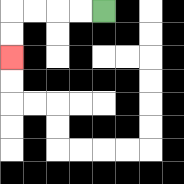{'start': '[4, 0]', 'end': '[0, 2]', 'path_directions': 'L,L,L,L,D,D', 'path_coordinates': '[[4, 0], [3, 0], [2, 0], [1, 0], [0, 0], [0, 1], [0, 2]]'}